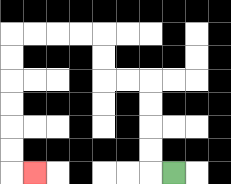{'start': '[7, 7]', 'end': '[1, 7]', 'path_directions': 'L,U,U,U,U,L,L,U,U,L,L,L,L,D,D,D,D,D,D,R', 'path_coordinates': '[[7, 7], [6, 7], [6, 6], [6, 5], [6, 4], [6, 3], [5, 3], [4, 3], [4, 2], [4, 1], [3, 1], [2, 1], [1, 1], [0, 1], [0, 2], [0, 3], [0, 4], [0, 5], [0, 6], [0, 7], [1, 7]]'}